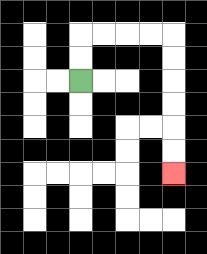{'start': '[3, 3]', 'end': '[7, 7]', 'path_directions': 'U,U,R,R,R,R,D,D,D,D,D,D', 'path_coordinates': '[[3, 3], [3, 2], [3, 1], [4, 1], [5, 1], [6, 1], [7, 1], [7, 2], [7, 3], [7, 4], [7, 5], [7, 6], [7, 7]]'}